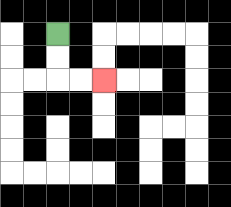{'start': '[2, 1]', 'end': '[4, 3]', 'path_directions': 'D,D,R,R', 'path_coordinates': '[[2, 1], [2, 2], [2, 3], [3, 3], [4, 3]]'}